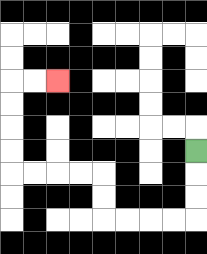{'start': '[8, 6]', 'end': '[2, 3]', 'path_directions': 'D,D,D,L,L,L,L,U,U,L,L,L,L,U,U,U,U,R,R', 'path_coordinates': '[[8, 6], [8, 7], [8, 8], [8, 9], [7, 9], [6, 9], [5, 9], [4, 9], [4, 8], [4, 7], [3, 7], [2, 7], [1, 7], [0, 7], [0, 6], [0, 5], [0, 4], [0, 3], [1, 3], [2, 3]]'}